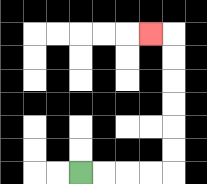{'start': '[3, 7]', 'end': '[6, 1]', 'path_directions': 'R,R,R,R,U,U,U,U,U,U,L', 'path_coordinates': '[[3, 7], [4, 7], [5, 7], [6, 7], [7, 7], [7, 6], [7, 5], [7, 4], [7, 3], [7, 2], [7, 1], [6, 1]]'}